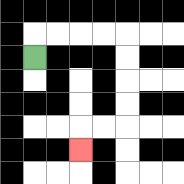{'start': '[1, 2]', 'end': '[3, 6]', 'path_directions': 'U,R,R,R,R,D,D,D,D,L,L,D', 'path_coordinates': '[[1, 2], [1, 1], [2, 1], [3, 1], [4, 1], [5, 1], [5, 2], [5, 3], [5, 4], [5, 5], [4, 5], [3, 5], [3, 6]]'}